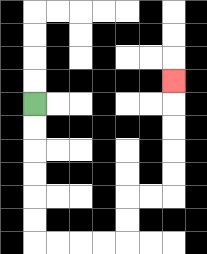{'start': '[1, 4]', 'end': '[7, 3]', 'path_directions': 'D,D,D,D,D,D,R,R,R,R,U,U,R,R,U,U,U,U,U', 'path_coordinates': '[[1, 4], [1, 5], [1, 6], [1, 7], [1, 8], [1, 9], [1, 10], [2, 10], [3, 10], [4, 10], [5, 10], [5, 9], [5, 8], [6, 8], [7, 8], [7, 7], [7, 6], [7, 5], [7, 4], [7, 3]]'}